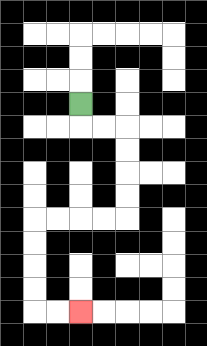{'start': '[3, 4]', 'end': '[3, 13]', 'path_directions': 'D,R,R,D,D,D,D,L,L,L,L,D,D,D,D,R,R', 'path_coordinates': '[[3, 4], [3, 5], [4, 5], [5, 5], [5, 6], [5, 7], [5, 8], [5, 9], [4, 9], [3, 9], [2, 9], [1, 9], [1, 10], [1, 11], [1, 12], [1, 13], [2, 13], [3, 13]]'}